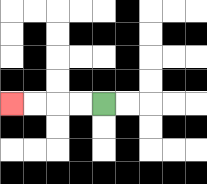{'start': '[4, 4]', 'end': '[0, 4]', 'path_directions': 'L,L,L,L', 'path_coordinates': '[[4, 4], [3, 4], [2, 4], [1, 4], [0, 4]]'}